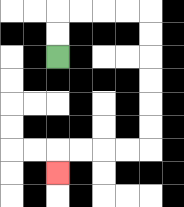{'start': '[2, 2]', 'end': '[2, 7]', 'path_directions': 'U,U,R,R,R,R,D,D,D,D,D,D,L,L,L,L,D', 'path_coordinates': '[[2, 2], [2, 1], [2, 0], [3, 0], [4, 0], [5, 0], [6, 0], [6, 1], [6, 2], [6, 3], [6, 4], [6, 5], [6, 6], [5, 6], [4, 6], [3, 6], [2, 6], [2, 7]]'}